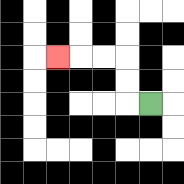{'start': '[6, 4]', 'end': '[2, 2]', 'path_directions': 'L,U,U,L,L,L', 'path_coordinates': '[[6, 4], [5, 4], [5, 3], [5, 2], [4, 2], [3, 2], [2, 2]]'}